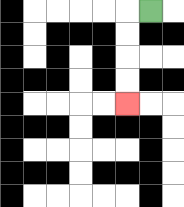{'start': '[6, 0]', 'end': '[5, 4]', 'path_directions': 'L,D,D,D,D', 'path_coordinates': '[[6, 0], [5, 0], [5, 1], [5, 2], [5, 3], [5, 4]]'}